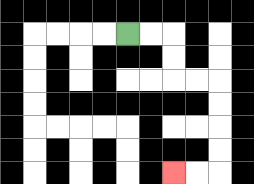{'start': '[5, 1]', 'end': '[7, 7]', 'path_directions': 'R,R,D,D,R,R,D,D,D,D,L,L', 'path_coordinates': '[[5, 1], [6, 1], [7, 1], [7, 2], [7, 3], [8, 3], [9, 3], [9, 4], [9, 5], [9, 6], [9, 7], [8, 7], [7, 7]]'}